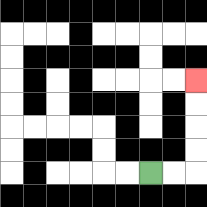{'start': '[6, 7]', 'end': '[8, 3]', 'path_directions': 'R,R,U,U,U,U', 'path_coordinates': '[[6, 7], [7, 7], [8, 7], [8, 6], [8, 5], [8, 4], [8, 3]]'}